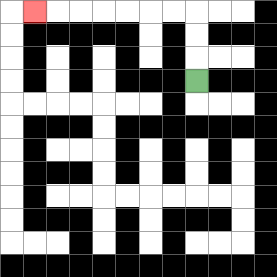{'start': '[8, 3]', 'end': '[1, 0]', 'path_directions': 'U,U,U,L,L,L,L,L,L,L', 'path_coordinates': '[[8, 3], [8, 2], [8, 1], [8, 0], [7, 0], [6, 0], [5, 0], [4, 0], [3, 0], [2, 0], [1, 0]]'}